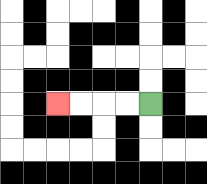{'start': '[6, 4]', 'end': '[2, 4]', 'path_directions': 'L,L,L,L', 'path_coordinates': '[[6, 4], [5, 4], [4, 4], [3, 4], [2, 4]]'}